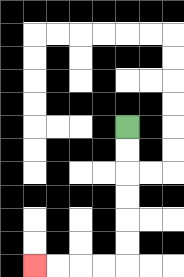{'start': '[5, 5]', 'end': '[1, 11]', 'path_directions': 'D,D,D,D,D,D,L,L,L,L', 'path_coordinates': '[[5, 5], [5, 6], [5, 7], [5, 8], [5, 9], [5, 10], [5, 11], [4, 11], [3, 11], [2, 11], [1, 11]]'}